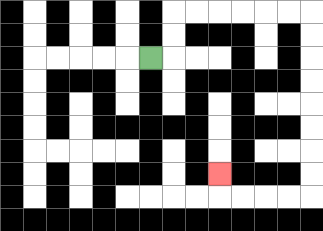{'start': '[6, 2]', 'end': '[9, 7]', 'path_directions': 'R,U,U,R,R,R,R,R,R,D,D,D,D,D,D,D,D,L,L,L,L,U', 'path_coordinates': '[[6, 2], [7, 2], [7, 1], [7, 0], [8, 0], [9, 0], [10, 0], [11, 0], [12, 0], [13, 0], [13, 1], [13, 2], [13, 3], [13, 4], [13, 5], [13, 6], [13, 7], [13, 8], [12, 8], [11, 8], [10, 8], [9, 8], [9, 7]]'}